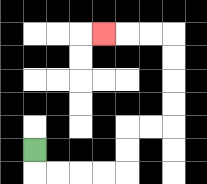{'start': '[1, 6]', 'end': '[4, 1]', 'path_directions': 'D,R,R,R,R,U,U,R,R,U,U,U,U,L,L,L', 'path_coordinates': '[[1, 6], [1, 7], [2, 7], [3, 7], [4, 7], [5, 7], [5, 6], [5, 5], [6, 5], [7, 5], [7, 4], [7, 3], [7, 2], [7, 1], [6, 1], [5, 1], [4, 1]]'}